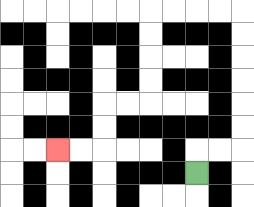{'start': '[8, 7]', 'end': '[2, 6]', 'path_directions': 'U,R,R,U,U,U,U,U,U,L,L,L,L,D,D,D,D,L,L,D,D,L,L', 'path_coordinates': '[[8, 7], [8, 6], [9, 6], [10, 6], [10, 5], [10, 4], [10, 3], [10, 2], [10, 1], [10, 0], [9, 0], [8, 0], [7, 0], [6, 0], [6, 1], [6, 2], [6, 3], [6, 4], [5, 4], [4, 4], [4, 5], [4, 6], [3, 6], [2, 6]]'}